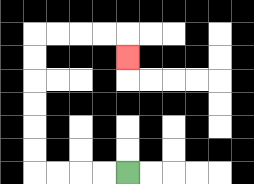{'start': '[5, 7]', 'end': '[5, 2]', 'path_directions': 'L,L,L,L,U,U,U,U,U,U,R,R,R,R,D', 'path_coordinates': '[[5, 7], [4, 7], [3, 7], [2, 7], [1, 7], [1, 6], [1, 5], [1, 4], [1, 3], [1, 2], [1, 1], [2, 1], [3, 1], [4, 1], [5, 1], [5, 2]]'}